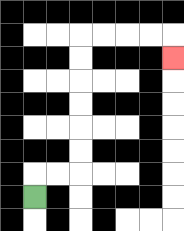{'start': '[1, 8]', 'end': '[7, 2]', 'path_directions': 'U,R,R,U,U,U,U,U,U,R,R,R,R,D', 'path_coordinates': '[[1, 8], [1, 7], [2, 7], [3, 7], [3, 6], [3, 5], [3, 4], [3, 3], [3, 2], [3, 1], [4, 1], [5, 1], [6, 1], [7, 1], [7, 2]]'}